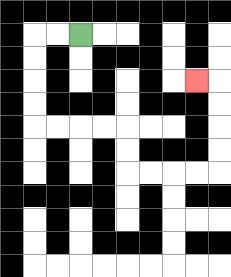{'start': '[3, 1]', 'end': '[8, 3]', 'path_directions': 'L,L,D,D,D,D,R,R,R,R,D,D,R,R,R,R,U,U,U,U,L', 'path_coordinates': '[[3, 1], [2, 1], [1, 1], [1, 2], [1, 3], [1, 4], [1, 5], [2, 5], [3, 5], [4, 5], [5, 5], [5, 6], [5, 7], [6, 7], [7, 7], [8, 7], [9, 7], [9, 6], [9, 5], [9, 4], [9, 3], [8, 3]]'}